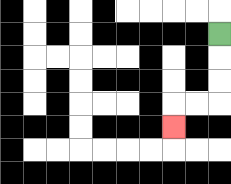{'start': '[9, 1]', 'end': '[7, 5]', 'path_directions': 'D,D,D,L,L,D', 'path_coordinates': '[[9, 1], [9, 2], [9, 3], [9, 4], [8, 4], [7, 4], [7, 5]]'}